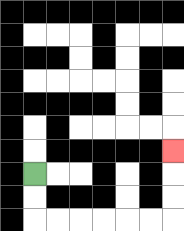{'start': '[1, 7]', 'end': '[7, 6]', 'path_directions': 'D,D,R,R,R,R,R,R,U,U,U', 'path_coordinates': '[[1, 7], [1, 8], [1, 9], [2, 9], [3, 9], [4, 9], [5, 9], [6, 9], [7, 9], [7, 8], [7, 7], [7, 6]]'}